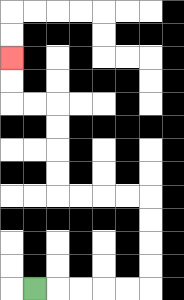{'start': '[1, 12]', 'end': '[0, 2]', 'path_directions': 'R,R,R,R,R,U,U,U,U,L,L,L,L,U,U,U,U,L,L,U,U', 'path_coordinates': '[[1, 12], [2, 12], [3, 12], [4, 12], [5, 12], [6, 12], [6, 11], [6, 10], [6, 9], [6, 8], [5, 8], [4, 8], [3, 8], [2, 8], [2, 7], [2, 6], [2, 5], [2, 4], [1, 4], [0, 4], [0, 3], [0, 2]]'}